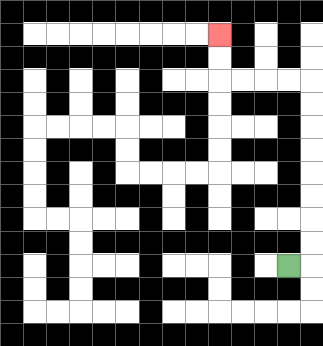{'start': '[12, 11]', 'end': '[9, 1]', 'path_directions': 'R,U,U,U,U,U,U,U,U,L,L,L,L,U,U', 'path_coordinates': '[[12, 11], [13, 11], [13, 10], [13, 9], [13, 8], [13, 7], [13, 6], [13, 5], [13, 4], [13, 3], [12, 3], [11, 3], [10, 3], [9, 3], [9, 2], [9, 1]]'}